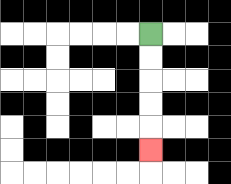{'start': '[6, 1]', 'end': '[6, 6]', 'path_directions': 'D,D,D,D,D', 'path_coordinates': '[[6, 1], [6, 2], [6, 3], [6, 4], [6, 5], [6, 6]]'}